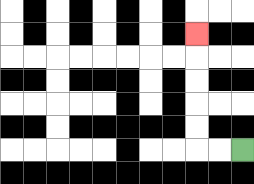{'start': '[10, 6]', 'end': '[8, 1]', 'path_directions': 'L,L,U,U,U,U,U', 'path_coordinates': '[[10, 6], [9, 6], [8, 6], [8, 5], [8, 4], [8, 3], [8, 2], [8, 1]]'}